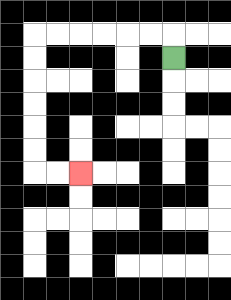{'start': '[7, 2]', 'end': '[3, 7]', 'path_directions': 'U,L,L,L,L,L,L,D,D,D,D,D,D,R,R', 'path_coordinates': '[[7, 2], [7, 1], [6, 1], [5, 1], [4, 1], [3, 1], [2, 1], [1, 1], [1, 2], [1, 3], [1, 4], [1, 5], [1, 6], [1, 7], [2, 7], [3, 7]]'}